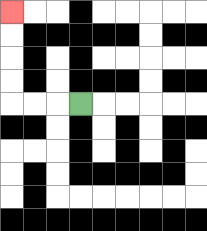{'start': '[3, 4]', 'end': '[0, 0]', 'path_directions': 'L,L,L,U,U,U,U', 'path_coordinates': '[[3, 4], [2, 4], [1, 4], [0, 4], [0, 3], [0, 2], [0, 1], [0, 0]]'}